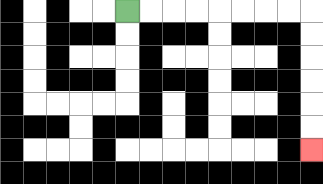{'start': '[5, 0]', 'end': '[13, 6]', 'path_directions': 'R,R,R,R,R,R,R,R,D,D,D,D,D,D', 'path_coordinates': '[[5, 0], [6, 0], [7, 0], [8, 0], [9, 0], [10, 0], [11, 0], [12, 0], [13, 0], [13, 1], [13, 2], [13, 3], [13, 4], [13, 5], [13, 6]]'}